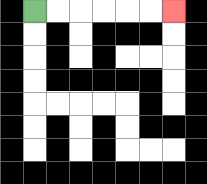{'start': '[1, 0]', 'end': '[7, 0]', 'path_directions': 'R,R,R,R,R,R', 'path_coordinates': '[[1, 0], [2, 0], [3, 0], [4, 0], [5, 0], [6, 0], [7, 0]]'}